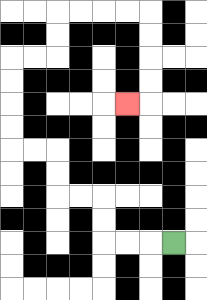{'start': '[7, 10]', 'end': '[5, 4]', 'path_directions': 'L,L,L,U,U,L,L,U,U,L,L,U,U,U,U,R,R,U,U,R,R,R,R,D,D,D,D,L', 'path_coordinates': '[[7, 10], [6, 10], [5, 10], [4, 10], [4, 9], [4, 8], [3, 8], [2, 8], [2, 7], [2, 6], [1, 6], [0, 6], [0, 5], [0, 4], [0, 3], [0, 2], [1, 2], [2, 2], [2, 1], [2, 0], [3, 0], [4, 0], [5, 0], [6, 0], [6, 1], [6, 2], [6, 3], [6, 4], [5, 4]]'}